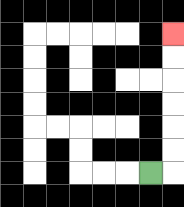{'start': '[6, 7]', 'end': '[7, 1]', 'path_directions': 'R,U,U,U,U,U,U', 'path_coordinates': '[[6, 7], [7, 7], [7, 6], [7, 5], [7, 4], [7, 3], [7, 2], [7, 1]]'}